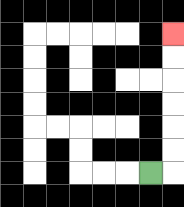{'start': '[6, 7]', 'end': '[7, 1]', 'path_directions': 'R,U,U,U,U,U,U', 'path_coordinates': '[[6, 7], [7, 7], [7, 6], [7, 5], [7, 4], [7, 3], [7, 2], [7, 1]]'}